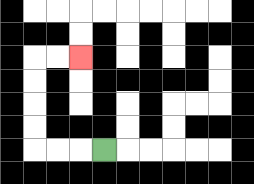{'start': '[4, 6]', 'end': '[3, 2]', 'path_directions': 'L,L,L,U,U,U,U,R,R', 'path_coordinates': '[[4, 6], [3, 6], [2, 6], [1, 6], [1, 5], [1, 4], [1, 3], [1, 2], [2, 2], [3, 2]]'}